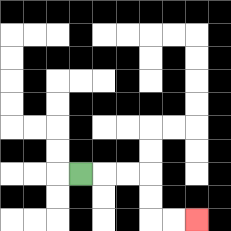{'start': '[3, 7]', 'end': '[8, 9]', 'path_directions': 'R,R,R,D,D,R,R', 'path_coordinates': '[[3, 7], [4, 7], [5, 7], [6, 7], [6, 8], [6, 9], [7, 9], [8, 9]]'}